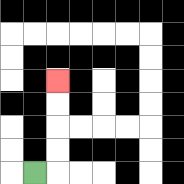{'start': '[1, 7]', 'end': '[2, 3]', 'path_directions': 'R,U,U,U,U', 'path_coordinates': '[[1, 7], [2, 7], [2, 6], [2, 5], [2, 4], [2, 3]]'}